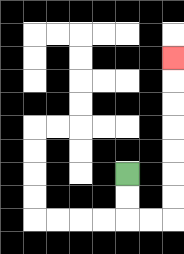{'start': '[5, 7]', 'end': '[7, 2]', 'path_directions': 'D,D,R,R,U,U,U,U,U,U,U', 'path_coordinates': '[[5, 7], [5, 8], [5, 9], [6, 9], [7, 9], [7, 8], [7, 7], [7, 6], [7, 5], [7, 4], [7, 3], [7, 2]]'}